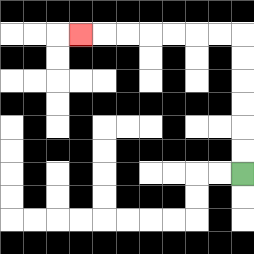{'start': '[10, 7]', 'end': '[3, 1]', 'path_directions': 'U,U,U,U,U,U,L,L,L,L,L,L,L', 'path_coordinates': '[[10, 7], [10, 6], [10, 5], [10, 4], [10, 3], [10, 2], [10, 1], [9, 1], [8, 1], [7, 1], [6, 1], [5, 1], [4, 1], [3, 1]]'}